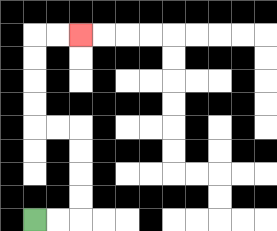{'start': '[1, 9]', 'end': '[3, 1]', 'path_directions': 'R,R,U,U,U,U,L,L,U,U,U,U,R,R', 'path_coordinates': '[[1, 9], [2, 9], [3, 9], [3, 8], [3, 7], [3, 6], [3, 5], [2, 5], [1, 5], [1, 4], [1, 3], [1, 2], [1, 1], [2, 1], [3, 1]]'}